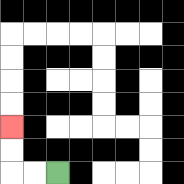{'start': '[2, 7]', 'end': '[0, 5]', 'path_directions': 'L,L,U,U', 'path_coordinates': '[[2, 7], [1, 7], [0, 7], [0, 6], [0, 5]]'}